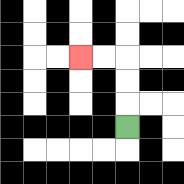{'start': '[5, 5]', 'end': '[3, 2]', 'path_directions': 'U,U,U,L,L', 'path_coordinates': '[[5, 5], [5, 4], [5, 3], [5, 2], [4, 2], [3, 2]]'}